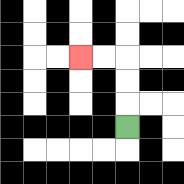{'start': '[5, 5]', 'end': '[3, 2]', 'path_directions': 'U,U,U,L,L', 'path_coordinates': '[[5, 5], [5, 4], [5, 3], [5, 2], [4, 2], [3, 2]]'}